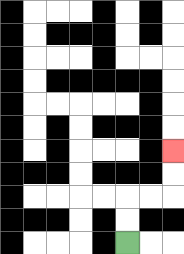{'start': '[5, 10]', 'end': '[7, 6]', 'path_directions': 'U,U,R,R,U,U', 'path_coordinates': '[[5, 10], [5, 9], [5, 8], [6, 8], [7, 8], [7, 7], [7, 6]]'}